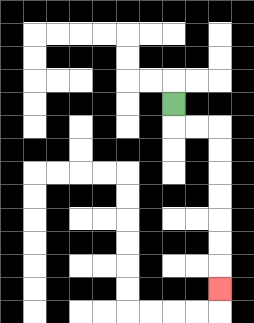{'start': '[7, 4]', 'end': '[9, 12]', 'path_directions': 'D,R,R,D,D,D,D,D,D,D', 'path_coordinates': '[[7, 4], [7, 5], [8, 5], [9, 5], [9, 6], [9, 7], [9, 8], [9, 9], [9, 10], [9, 11], [9, 12]]'}